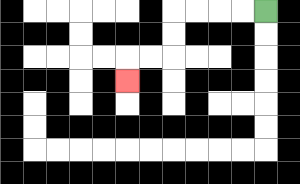{'start': '[11, 0]', 'end': '[5, 3]', 'path_directions': 'L,L,L,L,D,D,L,L,D', 'path_coordinates': '[[11, 0], [10, 0], [9, 0], [8, 0], [7, 0], [7, 1], [7, 2], [6, 2], [5, 2], [5, 3]]'}